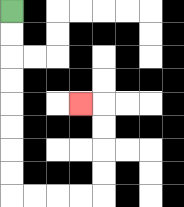{'start': '[0, 0]', 'end': '[3, 4]', 'path_directions': 'D,D,D,D,D,D,D,D,R,R,R,R,U,U,U,U,L', 'path_coordinates': '[[0, 0], [0, 1], [0, 2], [0, 3], [0, 4], [0, 5], [0, 6], [0, 7], [0, 8], [1, 8], [2, 8], [3, 8], [4, 8], [4, 7], [4, 6], [4, 5], [4, 4], [3, 4]]'}